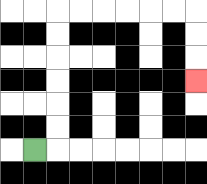{'start': '[1, 6]', 'end': '[8, 3]', 'path_directions': 'R,U,U,U,U,U,U,R,R,R,R,R,R,D,D,D', 'path_coordinates': '[[1, 6], [2, 6], [2, 5], [2, 4], [2, 3], [2, 2], [2, 1], [2, 0], [3, 0], [4, 0], [5, 0], [6, 0], [7, 0], [8, 0], [8, 1], [8, 2], [8, 3]]'}